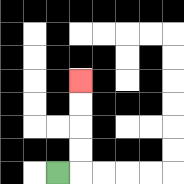{'start': '[2, 7]', 'end': '[3, 3]', 'path_directions': 'R,U,U,U,U', 'path_coordinates': '[[2, 7], [3, 7], [3, 6], [3, 5], [3, 4], [3, 3]]'}